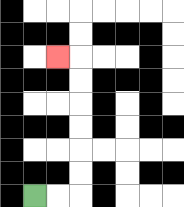{'start': '[1, 8]', 'end': '[2, 2]', 'path_directions': 'R,R,U,U,U,U,U,U,L', 'path_coordinates': '[[1, 8], [2, 8], [3, 8], [3, 7], [3, 6], [3, 5], [3, 4], [3, 3], [3, 2], [2, 2]]'}